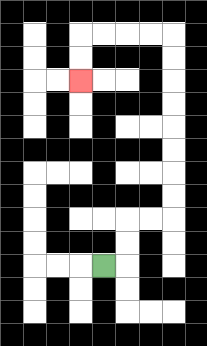{'start': '[4, 11]', 'end': '[3, 3]', 'path_directions': 'R,U,U,R,R,U,U,U,U,U,U,U,U,L,L,L,L,D,D', 'path_coordinates': '[[4, 11], [5, 11], [5, 10], [5, 9], [6, 9], [7, 9], [7, 8], [7, 7], [7, 6], [7, 5], [7, 4], [7, 3], [7, 2], [7, 1], [6, 1], [5, 1], [4, 1], [3, 1], [3, 2], [3, 3]]'}